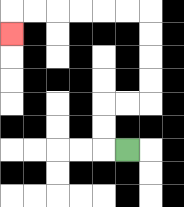{'start': '[5, 6]', 'end': '[0, 1]', 'path_directions': 'L,U,U,R,R,U,U,U,U,L,L,L,L,L,L,D', 'path_coordinates': '[[5, 6], [4, 6], [4, 5], [4, 4], [5, 4], [6, 4], [6, 3], [6, 2], [6, 1], [6, 0], [5, 0], [4, 0], [3, 0], [2, 0], [1, 0], [0, 0], [0, 1]]'}